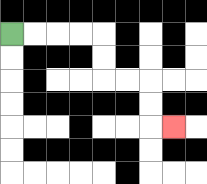{'start': '[0, 1]', 'end': '[7, 5]', 'path_directions': 'R,R,R,R,D,D,R,R,D,D,R', 'path_coordinates': '[[0, 1], [1, 1], [2, 1], [3, 1], [4, 1], [4, 2], [4, 3], [5, 3], [6, 3], [6, 4], [6, 5], [7, 5]]'}